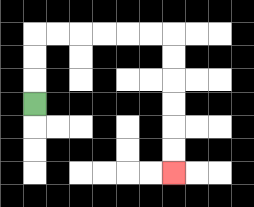{'start': '[1, 4]', 'end': '[7, 7]', 'path_directions': 'U,U,U,R,R,R,R,R,R,D,D,D,D,D,D', 'path_coordinates': '[[1, 4], [1, 3], [1, 2], [1, 1], [2, 1], [3, 1], [4, 1], [5, 1], [6, 1], [7, 1], [7, 2], [7, 3], [7, 4], [7, 5], [7, 6], [7, 7]]'}